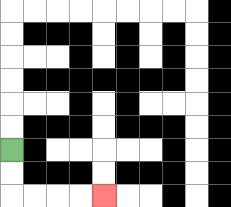{'start': '[0, 6]', 'end': '[4, 8]', 'path_directions': 'D,D,R,R,R,R', 'path_coordinates': '[[0, 6], [0, 7], [0, 8], [1, 8], [2, 8], [3, 8], [4, 8]]'}